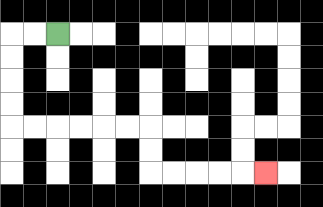{'start': '[2, 1]', 'end': '[11, 7]', 'path_directions': 'L,L,D,D,D,D,R,R,R,R,R,R,D,D,R,R,R,R,R', 'path_coordinates': '[[2, 1], [1, 1], [0, 1], [0, 2], [0, 3], [0, 4], [0, 5], [1, 5], [2, 5], [3, 5], [4, 5], [5, 5], [6, 5], [6, 6], [6, 7], [7, 7], [8, 7], [9, 7], [10, 7], [11, 7]]'}